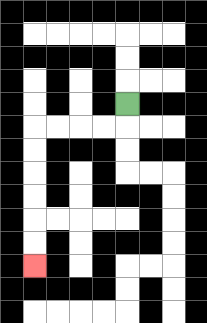{'start': '[5, 4]', 'end': '[1, 11]', 'path_directions': 'D,L,L,L,L,D,D,D,D,D,D', 'path_coordinates': '[[5, 4], [5, 5], [4, 5], [3, 5], [2, 5], [1, 5], [1, 6], [1, 7], [1, 8], [1, 9], [1, 10], [1, 11]]'}